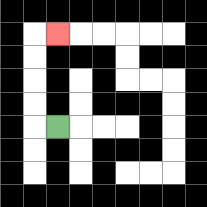{'start': '[2, 5]', 'end': '[2, 1]', 'path_directions': 'L,U,U,U,U,R', 'path_coordinates': '[[2, 5], [1, 5], [1, 4], [1, 3], [1, 2], [1, 1], [2, 1]]'}